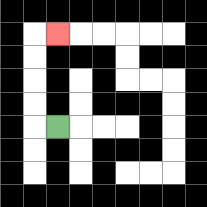{'start': '[2, 5]', 'end': '[2, 1]', 'path_directions': 'L,U,U,U,U,R', 'path_coordinates': '[[2, 5], [1, 5], [1, 4], [1, 3], [1, 2], [1, 1], [2, 1]]'}